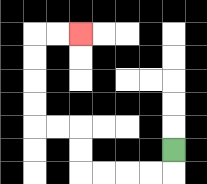{'start': '[7, 6]', 'end': '[3, 1]', 'path_directions': 'D,L,L,L,L,U,U,L,L,U,U,U,U,R,R', 'path_coordinates': '[[7, 6], [7, 7], [6, 7], [5, 7], [4, 7], [3, 7], [3, 6], [3, 5], [2, 5], [1, 5], [1, 4], [1, 3], [1, 2], [1, 1], [2, 1], [3, 1]]'}